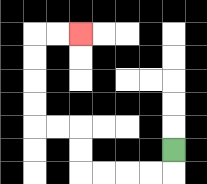{'start': '[7, 6]', 'end': '[3, 1]', 'path_directions': 'D,L,L,L,L,U,U,L,L,U,U,U,U,R,R', 'path_coordinates': '[[7, 6], [7, 7], [6, 7], [5, 7], [4, 7], [3, 7], [3, 6], [3, 5], [2, 5], [1, 5], [1, 4], [1, 3], [1, 2], [1, 1], [2, 1], [3, 1]]'}